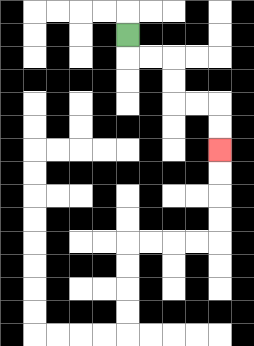{'start': '[5, 1]', 'end': '[9, 6]', 'path_directions': 'D,R,R,D,D,R,R,D,D', 'path_coordinates': '[[5, 1], [5, 2], [6, 2], [7, 2], [7, 3], [7, 4], [8, 4], [9, 4], [9, 5], [9, 6]]'}